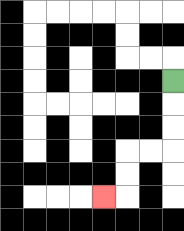{'start': '[7, 3]', 'end': '[4, 8]', 'path_directions': 'D,D,D,L,L,D,D,L', 'path_coordinates': '[[7, 3], [7, 4], [7, 5], [7, 6], [6, 6], [5, 6], [5, 7], [5, 8], [4, 8]]'}